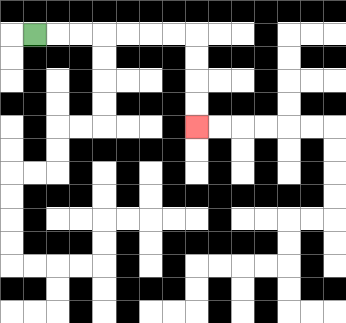{'start': '[1, 1]', 'end': '[8, 5]', 'path_directions': 'R,R,R,R,R,R,R,D,D,D,D', 'path_coordinates': '[[1, 1], [2, 1], [3, 1], [4, 1], [5, 1], [6, 1], [7, 1], [8, 1], [8, 2], [8, 3], [8, 4], [8, 5]]'}